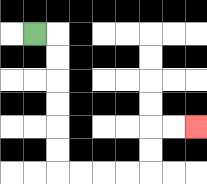{'start': '[1, 1]', 'end': '[8, 5]', 'path_directions': 'R,D,D,D,D,D,D,R,R,R,R,U,U,R,R', 'path_coordinates': '[[1, 1], [2, 1], [2, 2], [2, 3], [2, 4], [2, 5], [2, 6], [2, 7], [3, 7], [4, 7], [5, 7], [6, 7], [6, 6], [6, 5], [7, 5], [8, 5]]'}